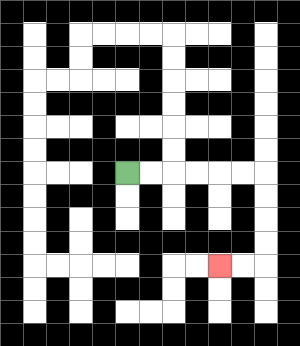{'start': '[5, 7]', 'end': '[9, 11]', 'path_directions': 'R,R,R,R,R,R,D,D,D,D,L,L', 'path_coordinates': '[[5, 7], [6, 7], [7, 7], [8, 7], [9, 7], [10, 7], [11, 7], [11, 8], [11, 9], [11, 10], [11, 11], [10, 11], [9, 11]]'}